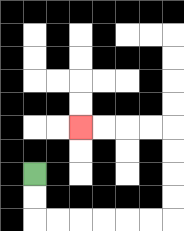{'start': '[1, 7]', 'end': '[3, 5]', 'path_directions': 'D,D,R,R,R,R,R,R,U,U,U,U,L,L,L,L', 'path_coordinates': '[[1, 7], [1, 8], [1, 9], [2, 9], [3, 9], [4, 9], [5, 9], [6, 9], [7, 9], [7, 8], [7, 7], [7, 6], [7, 5], [6, 5], [5, 5], [4, 5], [3, 5]]'}